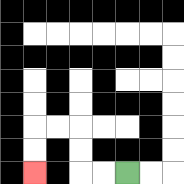{'start': '[5, 7]', 'end': '[1, 7]', 'path_directions': 'L,L,U,U,L,L,D,D', 'path_coordinates': '[[5, 7], [4, 7], [3, 7], [3, 6], [3, 5], [2, 5], [1, 5], [1, 6], [1, 7]]'}